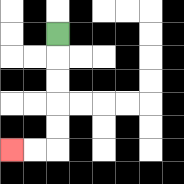{'start': '[2, 1]', 'end': '[0, 6]', 'path_directions': 'D,D,D,D,D,L,L', 'path_coordinates': '[[2, 1], [2, 2], [2, 3], [2, 4], [2, 5], [2, 6], [1, 6], [0, 6]]'}